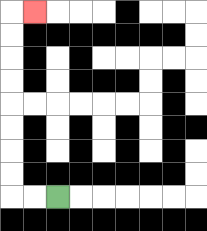{'start': '[2, 8]', 'end': '[1, 0]', 'path_directions': 'L,L,U,U,U,U,U,U,U,U,R', 'path_coordinates': '[[2, 8], [1, 8], [0, 8], [0, 7], [0, 6], [0, 5], [0, 4], [0, 3], [0, 2], [0, 1], [0, 0], [1, 0]]'}